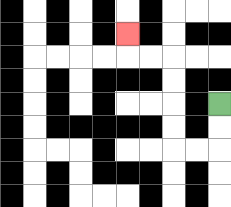{'start': '[9, 4]', 'end': '[5, 1]', 'path_directions': 'D,D,L,L,U,U,U,U,L,L,U', 'path_coordinates': '[[9, 4], [9, 5], [9, 6], [8, 6], [7, 6], [7, 5], [7, 4], [7, 3], [7, 2], [6, 2], [5, 2], [5, 1]]'}